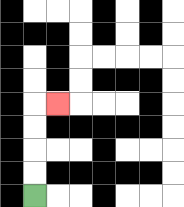{'start': '[1, 8]', 'end': '[2, 4]', 'path_directions': 'U,U,U,U,R', 'path_coordinates': '[[1, 8], [1, 7], [1, 6], [1, 5], [1, 4], [2, 4]]'}